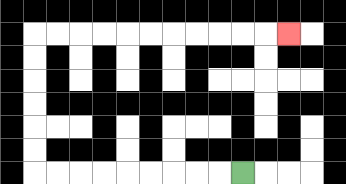{'start': '[10, 7]', 'end': '[12, 1]', 'path_directions': 'L,L,L,L,L,L,L,L,L,U,U,U,U,U,U,R,R,R,R,R,R,R,R,R,R,R', 'path_coordinates': '[[10, 7], [9, 7], [8, 7], [7, 7], [6, 7], [5, 7], [4, 7], [3, 7], [2, 7], [1, 7], [1, 6], [1, 5], [1, 4], [1, 3], [1, 2], [1, 1], [2, 1], [3, 1], [4, 1], [5, 1], [6, 1], [7, 1], [8, 1], [9, 1], [10, 1], [11, 1], [12, 1]]'}